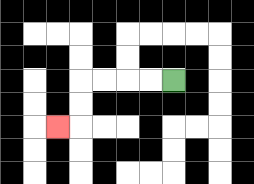{'start': '[7, 3]', 'end': '[2, 5]', 'path_directions': 'L,L,L,L,D,D,L', 'path_coordinates': '[[7, 3], [6, 3], [5, 3], [4, 3], [3, 3], [3, 4], [3, 5], [2, 5]]'}